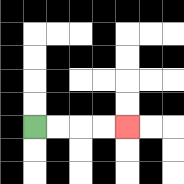{'start': '[1, 5]', 'end': '[5, 5]', 'path_directions': 'R,R,R,R', 'path_coordinates': '[[1, 5], [2, 5], [3, 5], [4, 5], [5, 5]]'}